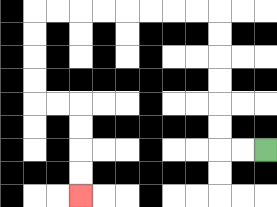{'start': '[11, 6]', 'end': '[3, 8]', 'path_directions': 'L,L,U,U,U,U,U,U,L,L,L,L,L,L,L,L,D,D,D,D,R,R,D,D,D,D', 'path_coordinates': '[[11, 6], [10, 6], [9, 6], [9, 5], [9, 4], [9, 3], [9, 2], [9, 1], [9, 0], [8, 0], [7, 0], [6, 0], [5, 0], [4, 0], [3, 0], [2, 0], [1, 0], [1, 1], [1, 2], [1, 3], [1, 4], [2, 4], [3, 4], [3, 5], [3, 6], [3, 7], [3, 8]]'}